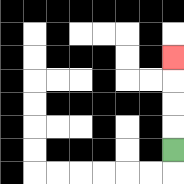{'start': '[7, 6]', 'end': '[7, 2]', 'path_directions': 'U,U,U,U', 'path_coordinates': '[[7, 6], [7, 5], [7, 4], [7, 3], [7, 2]]'}